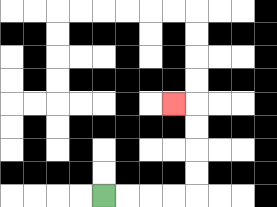{'start': '[4, 8]', 'end': '[7, 4]', 'path_directions': 'R,R,R,R,U,U,U,U,L', 'path_coordinates': '[[4, 8], [5, 8], [6, 8], [7, 8], [8, 8], [8, 7], [8, 6], [8, 5], [8, 4], [7, 4]]'}